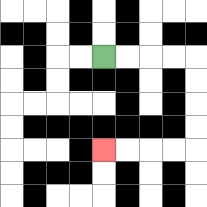{'start': '[4, 2]', 'end': '[4, 6]', 'path_directions': 'R,R,R,R,D,D,D,D,L,L,L,L', 'path_coordinates': '[[4, 2], [5, 2], [6, 2], [7, 2], [8, 2], [8, 3], [8, 4], [8, 5], [8, 6], [7, 6], [6, 6], [5, 6], [4, 6]]'}